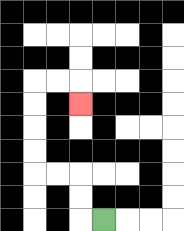{'start': '[4, 9]', 'end': '[3, 4]', 'path_directions': 'L,U,U,L,L,U,U,U,U,R,R,D', 'path_coordinates': '[[4, 9], [3, 9], [3, 8], [3, 7], [2, 7], [1, 7], [1, 6], [1, 5], [1, 4], [1, 3], [2, 3], [3, 3], [3, 4]]'}